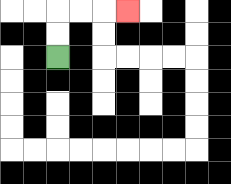{'start': '[2, 2]', 'end': '[5, 0]', 'path_directions': 'U,U,R,R,R', 'path_coordinates': '[[2, 2], [2, 1], [2, 0], [3, 0], [4, 0], [5, 0]]'}